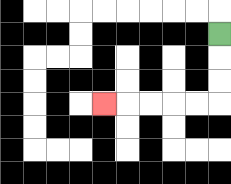{'start': '[9, 1]', 'end': '[4, 4]', 'path_directions': 'D,D,D,L,L,L,L,L', 'path_coordinates': '[[9, 1], [9, 2], [9, 3], [9, 4], [8, 4], [7, 4], [6, 4], [5, 4], [4, 4]]'}